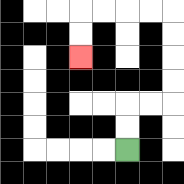{'start': '[5, 6]', 'end': '[3, 2]', 'path_directions': 'U,U,R,R,U,U,U,U,L,L,L,L,D,D', 'path_coordinates': '[[5, 6], [5, 5], [5, 4], [6, 4], [7, 4], [7, 3], [7, 2], [7, 1], [7, 0], [6, 0], [5, 0], [4, 0], [3, 0], [3, 1], [3, 2]]'}